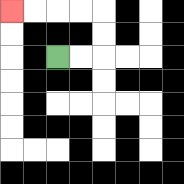{'start': '[2, 2]', 'end': '[0, 0]', 'path_directions': 'R,R,U,U,L,L,L,L', 'path_coordinates': '[[2, 2], [3, 2], [4, 2], [4, 1], [4, 0], [3, 0], [2, 0], [1, 0], [0, 0]]'}